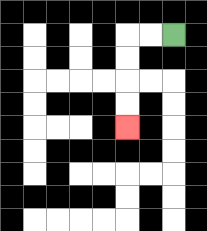{'start': '[7, 1]', 'end': '[5, 5]', 'path_directions': 'L,L,D,D,D,D', 'path_coordinates': '[[7, 1], [6, 1], [5, 1], [5, 2], [5, 3], [5, 4], [5, 5]]'}